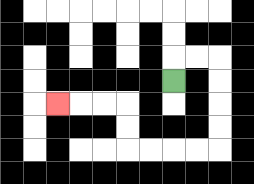{'start': '[7, 3]', 'end': '[2, 4]', 'path_directions': 'U,R,R,D,D,D,D,L,L,L,L,U,U,L,L,L', 'path_coordinates': '[[7, 3], [7, 2], [8, 2], [9, 2], [9, 3], [9, 4], [9, 5], [9, 6], [8, 6], [7, 6], [6, 6], [5, 6], [5, 5], [5, 4], [4, 4], [3, 4], [2, 4]]'}